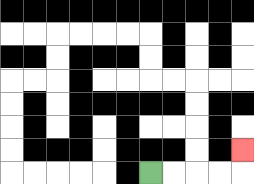{'start': '[6, 7]', 'end': '[10, 6]', 'path_directions': 'R,R,R,R,U', 'path_coordinates': '[[6, 7], [7, 7], [8, 7], [9, 7], [10, 7], [10, 6]]'}